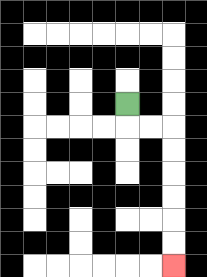{'start': '[5, 4]', 'end': '[7, 11]', 'path_directions': 'D,R,R,D,D,D,D,D,D', 'path_coordinates': '[[5, 4], [5, 5], [6, 5], [7, 5], [7, 6], [7, 7], [7, 8], [7, 9], [7, 10], [7, 11]]'}